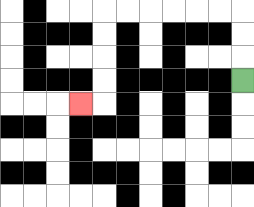{'start': '[10, 3]', 'end': '[3, 4]', 'path_directions': 'U,U,U,L,L,L,L,L,L,D,D,D,D,L', 'path_coordinates': '[[10, 3], [10, 2], [10, 1], [10, 0], [9, 0], [8, 0], [7, 0], [6, 0], [5, 0], [4, 0], [4, 1], [4, 2], [4, 3], [4, 4], [3, 4]]'}